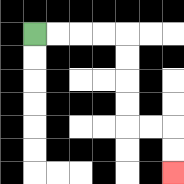{'start': '[1, 1]', 'end': '[7, 7]', 'path_directions': 'R,R,R,R,D,D,D,D,R,R,D,D', 'path_coordinates': '[[1, 1], [2, 1], [3, 1], [4, 1], [5, 1], [5, 2], [5, 3], [5, 4], [5, 5], [6, 5], [7, 5], [7, 6], [7, 7]]'}